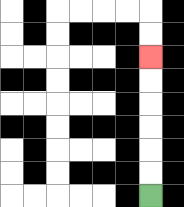{'start': '[6, 8]', 'end': '[6, 2]', 'path_directions': 'U,U,U,U,U,U', 'path_coordinates': '[[6, 8], [6, 7], [6, 6], [6, 5], [6, 4], [6, 3], [6, 2]]'}